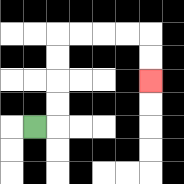{'start': '[1, 5]', 'end': '[6, 3]', 'path_directions': 'R,U,U,U,U,R,R,R,R,D,D', 'path_coordinates': '[[1, 5], [2, 5], [2, 4], [2, 3], [2, 2], [2, 1], [3, 1], [4, 1], [5, 1], [6, 1], [6, 2], [6, 3]]'}